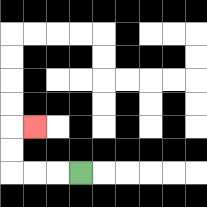{'start': '[3, 7]', 'end': '[1, 5]', 'path_directions': 'L,L,L,U,U,R', 'path_coordinates': '[[3, 7], [2, 7], [1, 7], [0, 7], [0, 6], [0, 5], [1, 5]]'}